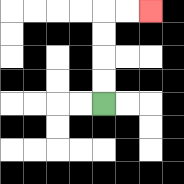{'start': '[4, 4]', 'end': '[6, 0]', 'path_directions': 'U,U,U,U,R,R', 'path_coordinates': '[[4, 4], [4, 3], [4, 2], [4, 1], [4, 0], [5, 0], [6, 0]]'}